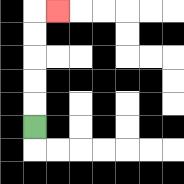{'start': '[1, 5]', 'end': '[2, 0]', 'path_directions': 'U,U,U,U,U,R', 'path_coordinates': '[[1, 5], [1, 4], [1, 3], [1, 2], [1, 1], [1, 0], [2, 0]]'}